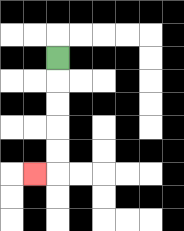{'start': '[2, 2]', 'end': '[1, 7]', 'path_directions': 'D,D,D,D,D,L', 'path_coordinates': '[[2, 2], [2, 3], [2, 4], [2, 5], [2, 6], [2, 7], [1, 7]]'}